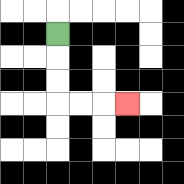{'start': '[2, 1]', 'end': '[5, 4]', 'path_directions': 'D,D,D,R,R,R', 'path_coordinates': '[[2, 1], [2, 2], [2, 3], [2, 4], [3, 4], [4, 4], [5, 4]]'}